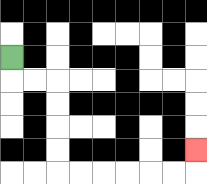{'start': '[0, 2]', 'end': '[8, 6]', 'path_directions': 'D,R,R,D,D,D,D,R,R,R,R,R,R,U', 'path_coordinates': '[[0, 2], [0, 3], [1, 3], [2, 3], [2, 4], [2, 5], [2, 6], [2, 7], [3, 7], [4, 7], [5, 7], [6, 7], [7, 7], [8, 7], [8, 6]]'}